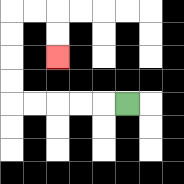{'start': '[5, 4]', 'end': '[2, 2]', 'path_directions': 'L,L,L,L,L,U,U,U,U,R,R,D,D', 'path_coordinates': '[[5, 4], [4, 4], [3, 4], [2, 4], [1, 4], [0, 4], [0, 3], [0, 2], [0, 1], [0, 0], [1, 0], [2, 0], [2, 1], [2, 2]]'}